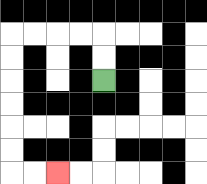{'start': '[4, 3]', 'end': '[2, 7]', 'path_directions': 'U,U,L,L,L,L,D,D,D,D,D,D,R,R', 'path_coordinates': '[[4, 3], [4, 2], [4, 1], [3, 1], [2, 1], [1, 1], [0, 1], [0, 2], [0, 3], [0, 4], [0, 5], [0, 6], [0, 7], [1, 7], [2, 7]]'}